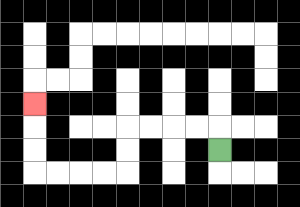{'start': '[9, 6]', 'end': '[1, 4]', 'path_directions': 'U,L,L,L,L,D,D,L,L,L,L,U,U,U', 'path_coordinates': '[[9, 6], [9, 5], [8, 5], [7, 5], [6, 5], [5, 5], [5, 6], [5, 7], [4, 7], [3, 7], [2, 7], [1, 7], [1, 6], [1, 5], [1, 4]]'}